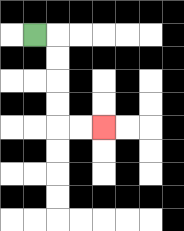{'start': '[1, 1]', 'end': '[4, 5]', 'path_directions': 'R,D,D,D,D,R,R', 'path_coordinates': '[[1, 1], [2, 1], [2, 2], [2, 3], [2, 4], [2, 5], [3, 5], [4, 5]]'}